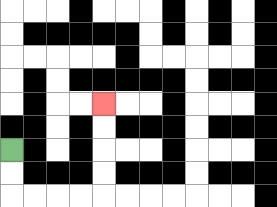{'start': '[0, 6]', 'end': '[4, 4]', 'path_directions': 'D,D,R,R,R,R,U,U,U,U', 'path_coordinates': '[[0, 6], [0, 7], [0, 8], [1, 8], [2, 8], [3, 8], [4, 8], [4, 7], [4, 6], [4, 5], [4, 4]]'}